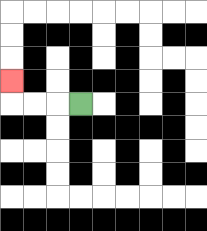{'start': '[3, 4]', 'end': '[0, 3]', 'path_directions': 'L,L,L,U', 'path_coordinates': '[[3, 4], [2, 4], [1, 4], [0, 4], [0, 3]]'}